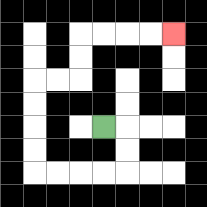{'start': '[4, 5]', 'end': '[7, 1]', 'path_directions': 'R,D,D,L,L,L,L,U,U,U,U,R,R,U,U,R,R,R,R', 'path_coordinates': '[[4, 5], [5, 5], [5, 6], [5, 7], [4, 7], [3, 7], [2, 7], [1, 7], [1, 6], [1, 5], [1, 4], [1, 3], [2, 3], [3, 3], [3, 2], [3, 1], [4, 1], [5, 1], [6, 1], [7, 1]]'}